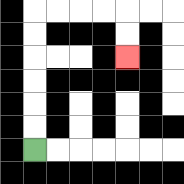{'start': '[1, 6]', 'end': '[5, 2]', 'path_directions': 'U,U,U,U,U,U,R,R,R,R,D,D', 'path_coordinates': '[[1, 6], [1, 5], [1, 4], [1, 3], [1, 2], [1, 1], [1, 0], [2, 0], [3, 0], [4, 0], [5, 0], [5, 1], [5, 2]]'}